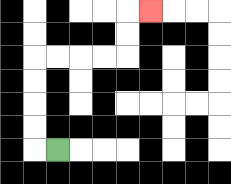{'start': '[2, 6]', 'end': '[6, 0]', 'path_directions': 'L,U,U,U,U,R,R,R,R,U,U,R', 'path_coordinates': '[[2, 6], [1, 6], [1, 5], [1, 4], [1, 3], [1, 2], [2, 2], [3, 2], [4, 2], [5, 2], [5, 1], [5, 0], [6, 0]]'}